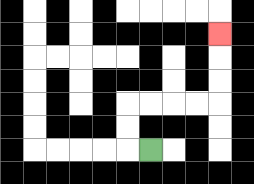{'start': '[6, 6]', 'end': '[9, 1]', 'path_directions': 'L,U,U,R,R,R,R,U,U,U', 'path_coordinates': '[[6, 6], [5, 6], [5, 5], [5, 4], [6, 4], [7, 4], [8, 4], [9, 4], [9, 3], [9, 2], [9, 1]]'}